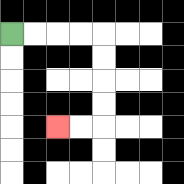{'start': '[0, 1]', 'end': '[2, 5]', 'path_directions': 'R,R,R,R,D,D,D,D,L,L', 'path_coordinates': '[[0, 1], [1, 1], [2, 1], [3, 1], [4, 1], [4, 2], [4, 3], [4, 4], [4, 5], [3, 5], [2, 5]]'}